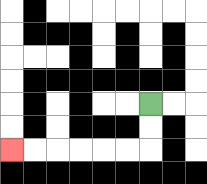{'start': '[6, 4]', 'end': '[0, 6]', 'path_directions': 'D,D,L,L,L,L,L,L', 'path_coordinates': '[[6, 4], [6, 5], [6, 6], [5, 6], [4, 6], [3, 6], [2, 6], [1, 6], [0, 6]]'}